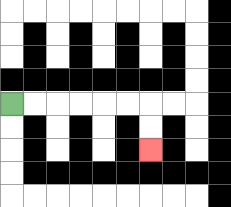{'start': '[0, 4]', 'end': '[6, 6]', 'path_directions': 'R,R,R,R,R,R,D,D', 'path_coordinates': '[[0, 4], [1, 4], [2, 4], [3, 4], [4, 4], [5, 4], [6, 4], [6, 5], [6, 6]]'}